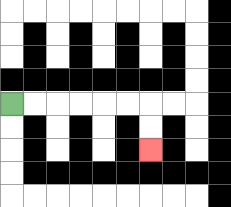{'start': '[0, 4]', 'end': '[6, 6]', 'path_directions': 'R,R,R,R,R,R,D,D', 'path_coordinates': '[[0, 4], [1, 4], [2, 4], [3, 4], [4, 4], [5, 4], [6, 4], [6, 5], [6, 6]]'}